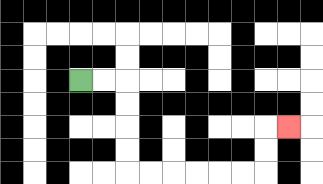{'start': '[3, 3]', 'end': '[12, 5]', 'path_directions': 'R,R,D,D,D,D,R,R,R,R,R,R,U,U,R', 'path_coordinates': '[[3, 3], [4, 3], [5, 3], [5, 4], [5, 5], [5, 6], [5, 7], [6, 7], [7, 7], [8, 7], [9, 7], [10, 7], [11, 7], [11, 6], [11, 5], [12, 5]]'}